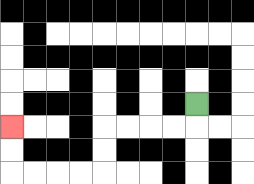{'start': '[8, 4]', 'end': '[0, 5]', 'path_directions': 'D,L,L,L,L,D,D,L,L,L,L,U,U', 'path_coordinates': '[[8, 4], [8, 5], [7, 5], [6, 5], [5, 5], [4, 5], [4, 6], [4, 7], [3, 7], [2, 7], [1, 7], [0, 7], [0, 6], [0, 5]]'}